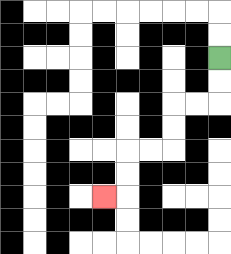{'start': '[9, 2]', 'end': '[4, 8]', 'path_directions': 'D,D,L,L,D,D,L,L,D,D,L', 'path_coordinates': '[[9, 2], [9, 3], [9, 4], [8, 4], [7, 4], [7, 5], [7, 6], [6, 6], [5, 6], [5, 7], [5, 8], [4, 8]]'}